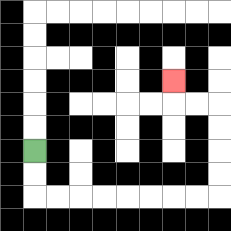{'start': '[1, 6]', 'end': '[7, 3]', 'path_directions': 'D,D,R,R,R,R,R,R,R,R,U,U,U,U,L,L,U', 'path_coordinates': '[[1, 6], [1, 7], [1, 8], [2, 8], [3, 8], [4, 8], [5, 8], [6, 8], [7, 8], [8, 8], [9, 8], [9, 7], [9, 6], [9, 5], [9, 4], [8, 4], [7, 4], [7, 3]]'}